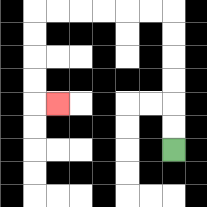{'start': '[7, 6]', 'end': '[2, 4]', 'path_directions': 'U,U,U,U,U,U,L,L,L,L,L,L,D,D,D,D,R', 'path_coordinates': '[[7, 6], [7, 5], [7, 4], [7, 3], [7, 2], [7, 1], [7, 0], [6, 0], [5, 0], [4, 0], [3, 0], [2, 0], [1, 0], [1, 1], [1, 2], [1, 3], [1, 4], [2, 4]]'}